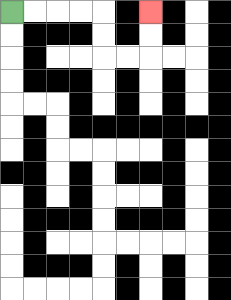{'start': '[0, 0]', 'end': '[6, 0]', 'path_directions': 'R,R,R,R,D,D,R,R,U,U', 'path_coordinates': '[[0, 0], [1, 0], [2, 0], [3, 0], [4, 0], [4, 1], [4, 2], [5, 2], [6, 2], [6, 1], [6, 0]]'}